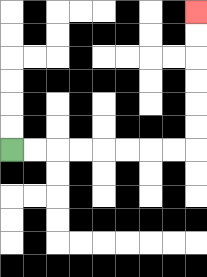{'start': '[0, 6]', 'end': '[8, 0]', 'path_directions': 'R,R,R,R,R,R,R,R,U,U,U,U,U,U', 'path_coordinates': '[[0, 6], [1, 6], [2, 6], [3, 6], [4, 6], [5, 6], [6, 6], [7, 6], [8, 6], [8, 5], [8, 4], [8, 3], [8, 2], [8, 1], [8, 0]]'}